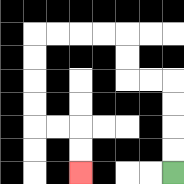{'start': '[7, 7]', 'end': '[3, 7]', 'path_directions': 'U,U,U,U,L,L,U,U,L,L,L,L,D,D,D,D,R,R,D,D', 'path_coordinates': '[[7, 7], [7, 6], [7, 5], [7, 4], [7, 3], [6, 3], [5, 3], [5, 2], [5, 1], [4, 1], [3, 1], [2, 1], [1, 1], [1, 2], [1, 3], [1, 4], [1, 5], [2, 5], [3, 5], [3, 6], [3, 7]]'}